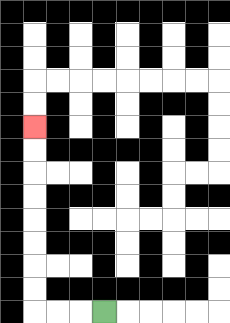{'start': '[4, 13]', 'end': '[1, 5]', 'path_directions': 'L,L,L,U,U,U,U,U,U,U,U', 'path_coordinates': '[[4, 13], [3, 13], [2, 13], [1, 13], [1, 12], [1, 11], [1, 10], [1, 9], [1, 8], [1, 7], [1, 6], [1, 5]]'}